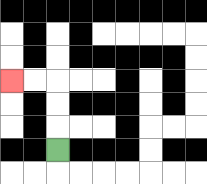{'start': '[2, 6]', 'end': '[0, 3]', 'path_directions': 'U,U,U,L,L', 'path_coordinates': '[[2, 6], [2, 5], [2, 4], [2, 3], [1, 3], [0, 3]]'}